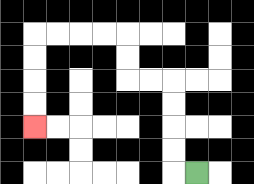{'start': '[8, 7]', 'end': '[1, 5]', 'path_directions': 'L,U,U,U,U,L,L,U,U,L,L,L,L,D,D,D,D', 'path_coordinates': '[[8, 7], [7, 7], [7, 6], [7, 5], [7, 4], [7, 3], [6, 3], [5, 3], [5, 2], [5, 1], [4, 1], [3, 1], [2, 1], [1, 1], [1, 2], [1, 3], [1, 4], [1, 5]]'}